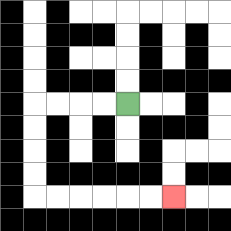{'start': '[5, 4]', 'end': '[7, 8]', 'path_directions': 'L,L,L,L,D,D,D,D,R,R,R,R,R,R', 'path_coordinates': '[[5, 4], [4, 4], [3, 4], [2, 4], [1, 4], [1, 5], [1, 6], [1, 7], [1, 8], [2, 8], [3, 8], [4, 8], [5, 8], [6, 8], [7, 8]]'}